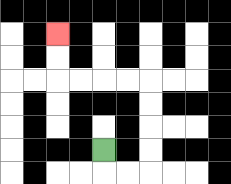{'start': '[4, 6]', 'end': '[2, 1]', 'path_directions': 'D,R,R,U,U,U,U,L,L,L,L,U,U', 'path_coordinates': '[[4, 6], [4, 7], [5, 7], [6, 7], [6, 6], [6, 5], [6, 4], [6, 3], [5, 3], [4, 3], [3, 3], [2, 3], [2, 2], [2, 1]]'}